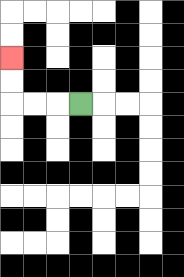{'start': '[3, 4]', 'end': '[0, 2]', 'path_directions': 'L,L,L,U,U', 'path_coordinates': '[[3, 4], [2, 4], [1, 4], [0, 4], [0, 3], [0, 2]]'}